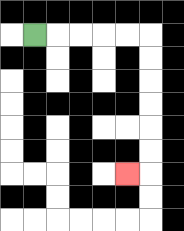{'start': '[1, 1]', 'end': '[5, 7]', 'path_directions': 'R,R,R,R,R,D,D,D,D,D,D,L', 'path_coordinates': '[[1, 1], [2, 1], [3, 1], [4, 1], [5, 1], [6, 1], [6, 2], [6, 3], [6, 4], [6, 5], [6, 6], [6, 7], [5, 7]]'}